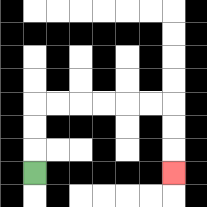{'start': '[1, 7]', 'end': '[7, 7]', 'path_directions': 'U,U,U,R,R,R,R,R,R,D,D,D', 'path_coordinates': '[[1, 7], [1, 6], [1, 5], [1, 4], [2, 4], [3, 4], [4, 4], [5, 4], [6, 4], [7, 4], [7, 5], [7, 6], [7, 7]]'}